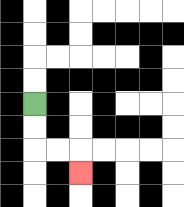{'start': '[1, 4]', 'end': '[3, 7]', 'path_directions': 'D,D,R,R,D', 'path_coordinates': '[[1, 4], [1, 5], [1, 6], [2, 6], [3, 6], [3, 7]]'}